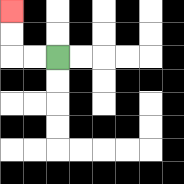{'start': '[2, 2]', 'end': '[0, 0]', 'path_directions': 'L,L,U,U', 'path_coordinates': '[[2, 2], [1, 2], [0, 2], [0, 1], [0, 0]]'}